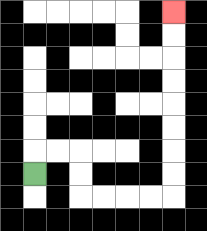{'start': '[1, 7]', 'end': '[7, 0]', 'path_directions': 'U,R,R,D,D,R,R,R,R,U,U,U,U,U,U,U,U', 'path_coordinates': '[[1, 7], [1, 6], [2, 6], [3, 6], [3, 7], [3, 8], [4, 8], [5, 8], [6, 8], [7, 8], [7, 7], [7, 6], [7, 5], [7, 4], [7, 3], [7, 2], [7, 1], [7, 0]]'}